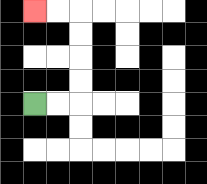{'start': '[1, 4]', 'end': '[1, 0]', 'path_directions': 'R,R,U,U,U,U,L,L', 'path_coordinates': '[[1, 4], [2, 4], [3, 4], [3, 3], [3, 2], [3, 1], [3, 0], [2, 0], [1, 0]]'}